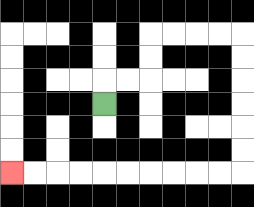{'start': '[4, 4]', 'end': '[0, 7]', 'path_directions': 'U,R,R,U,U,R,R,R,R,D,D,D,D,D,D,L,L,L,L,L,L,L,L,L,L', 'path_coordinates': '[[4, 4], [4, 3], [5, 3], [6, 3], [6, 2], [6, 1], [7, 1], [8, 1], [9, 1], [10, 1], [10, 2], [10, 3], [10, 4], [10, 5], [10, 6], [10, 7], [9, 7], [8, 7], [7, 7], [6, 7], [5, 7], [4, 7], [3, 7], [2, 7], [1, 7], [0, 7]]'}